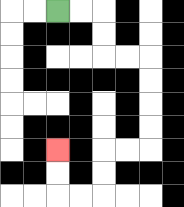{'start': '[2, 0]', 'end': '[2, 6]', 'path_directions': 'R,R,D,D,R,R,D,D,D,D,L,L,D,D,L,L,U,U', 'path_coordinates': '[[2, 0], [3, 0], [4, 0], [4, 1], [4, 2], [5, 2], [6, 2], [6, 3], [6, 4], [6, 5], [6, 6], [5, 6], [4, 6], [4, 7], [4, 8], [3, 8], [2, 8], [2, 7], [2, 6]]'}